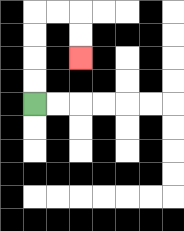{'start': '[1, 4]', 'end': '[3, 2]', 'path_directions': 'U,U,U,U,R,R,D,D', 'path_coordinates': '[[1, 4], [1, 3], [1, 2], [1, 1], [1, 0], [2, 0], [3, 0], [3, 1], [3, 2]]'}